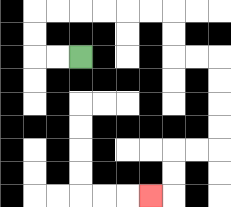{'start': '[3, 2]', 'end': '[6, 8]', 'path_directions': 'L,L,U,U,R,R,R,R,R,R,D,D,R,R,D,D,D,D,L,L,D,D,L', 'path_coordinates': '[[3, 2], [2, 2], [1, 2], [1, 1], [1, 0], [2, 0], [3, 0], [4, 0], [5, 0], [6, 0], [7, 0], [7, 1], [7, 2], [8, 2], [9, 2], [9, 3], [9, 4], [9, 5], [9, 6], [8, 6], [7, 6], [7, 7], [7, 8], [6, 8]]'}